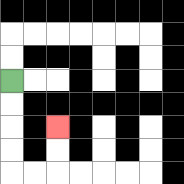{'start': '[0, 3]', 'end': '[2, 5]', 'path_directions': 'D,D,D,D,R,R,U,U', 'path_coordinates': '[[0, 3], [0, 4], [0, 5], [0, 6], [0, 7], [1, 7], [2, 7], [2, 6], [2, 5]]'}